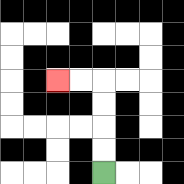{'start': '[4, 7]', 'end': '[2, 3]', 'path_directions': 'U,U,U,U,L,L', 'path_coordinates': '[[4, 7], [4, 6], [4, 5], [4, 4], [4, 3], [3, 3], [2, 3]]'}